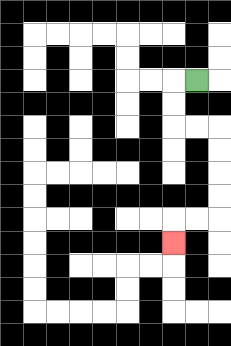{'start': '[8, 3]', 'end': '[7, 10]', 'path_directions': 'L,D,D,R,R,D,D,D,D,L,L,D', 'path_coordinates': '[[8, 3], [7, 3], [7, 4], [7, 5], [8, 5], [9, 5], [9, 6], [9, 7], [9, 8], [9, 9], [8, 9], [7, 9], [7, 10]]'}